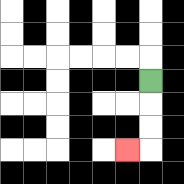{'start': '[6, 3]', 'end': '[5, 6]', 'path_directions': 'D,D,D,L', 'path_coordinates': '[[6, 3], [6, 4], [6, 5], [6, 6], [5, 6]]'}